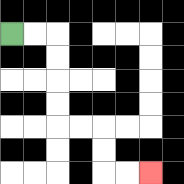{'start': '[0, 1]', 'end': '[6, 7]', 'path_directions': 'R,R,D,D,D,D,R,R,D,D,R,R', 'path_coordinates': '[[0, 1], [1, 1], [2, 1], [2, 2], [2, 3], [2, 4], [2, 5], [3, 5], [4, 5], [4, 6], [4, 7], [5, 7], [6, 7]]'}